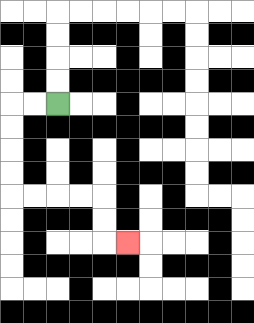{'start': '[2, 4]', 'end': '[5, 10]', 'path_directions': 'L,L,D,D,D,D,R,R,R,R,D,D,R', 'path_coordinates': '[[2, 4], [1, 4], [0, 4], [0, 5], [0, 6], [0, 7], [0, 8], [1, 8], [2, 8], [3, 8], [4, 8], [4, 9], [4, 10], [5, 10]]'}